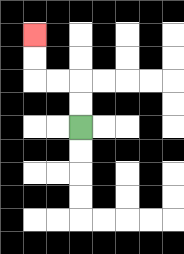{'start': '[3, 5]', 'end': '[1, 1]', 'path_directions': 'U,U,L,L,U,U', 'path_coordinates': '[[3, 5], [3, 4], [3, 3], [2, 3], [1, 3], [1, 2], [1, 1]]'}